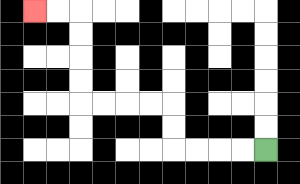{'start': '[11, 6]', 'end': '[1, 0]', 'path_directions': 'L,L,L,L,U,U,L,L,L,L,U,U,U,U,L,L', 'path_coordinates': '[[11, 6], [10, 6], [9, 6], [8, 6], [7, 6], [7, 5], [7, 4], [6, 4], [5, 4], [4, 4], [3, 4], [3, 3], [3, 2], [3, 1], [3, 0], [2, 0], [1, 0]]'}